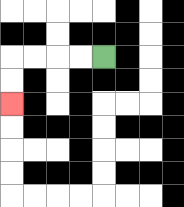{'start': '[4, 2]', 'end': '[0, 4]', 'path_directions': 'L,L,L,L,D,D', 'path_coordinates': '[[4, 2], [3, 2], [2, 2], [1, 2], [0, 2], [0, 3], [0, 4]]'}